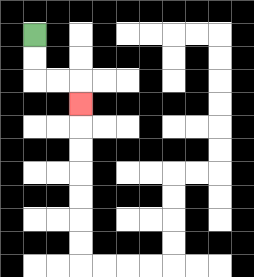{'start': '[1, 1]', 'end': '[3, 4]', 'path_directions': 'D,D,R,R,D', 'path_coordinates': '[[1, 1], [1, 2], [1, 3], [2, 3], [3, 3], [3, 4]]'}